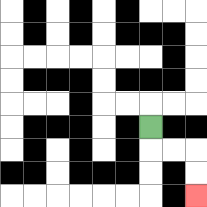{'start': '[6, 5]', 'end': '[8, 8]', 'path_directions': 'D,R,R,D,D', 'path_coordinates': '[[6, 5], [6, 6], [7, 6], [8, 6], [8, 7], [8, 8]]'}